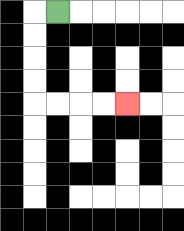{'start': '[2, 0]', 'end': '[5, 4]', 'path_directions': 'L,D,D,D,D,R,R,R,R', 'path_coordinates': '[[2, 0], [1, 0], [1, 1], [1, 2], [1, 3], [1, 4], [2, 4], [3, 4], [4, 4], [5, 4]]'}